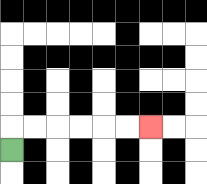{'start': '[0, 6]', 'end': '[6, 5]', 'path_directions': 'U,R,R,R,R,R,R', 'path_coordinates': '[[0, 6], [0, 5], [1, 5], [2, 5], [3, 5], [4, 5], [5, 5], [6, 5]]'}